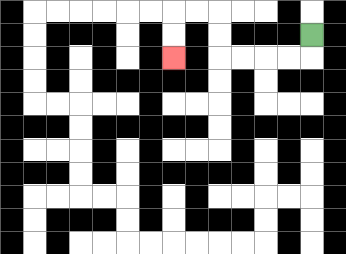{'start': '[13, 1]', 'end': '[7, 2]', 'path_directions': 'D,L,L,L,L,U,U,L,L,D,D', 'path_coordinates': '[[13, 1], [13, 2], [12, 2], [11, 2], [10, 2], [9, 2], [9, 1], [9, 0], [8, 0], [7, 0], [7, 1], [7, 2]]'}